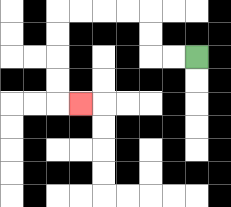{'start': '[8, 2]', 'end': '[3, 4]', 'path_directions': 'L,L,U,U,L,L,L,L,D,D,D,D,R', 'path_coordinates': '[[8, 2], [7, 2], [6, 2], [6, 1], [6, 0], [5, 0], [4, 0], [3, 0], [2, 0], [2, 1], [2, 2], [2, 3], [2, 4], [3, 4]]'}